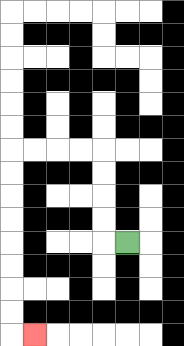{'start': '[5, 10]', 'end': '[1, 14]', 'path_directions': 'L,U,U,U,U,L,L,L,L,D,D,D,D,D,D,D,D,R', 'path_coordinates': '[[5, 10], [4, 10], [4, 9], [4, 8], [4, 7], [4, 6], [3, 6], [2, 6], [1, 6], [0, 6], [0, 7], [0, 8], [0, 9], [0, 10], [0, 11], [0, 12], [0, 13], [0, 14], [1, 14]]'}